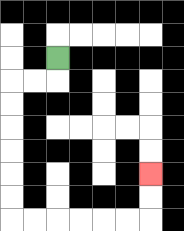{'start': '[2, 2]', 'end': '[6, 7]', 'path_directions': 'D,L,L,D,D,D,D,D,D,R,R,R,R,R,R,U,U', 'path_coordinates': '[[2, 2], [2, 3], [1, 3], [0, 3], [0, 4], [0, 5], [0, 6], [0, 7], [0, 8], [0, 9], [1, 9], [2, 9], [3, 9], [4, 9], [5, 9], [6, 9], [6, 8], [6, 7]]'}